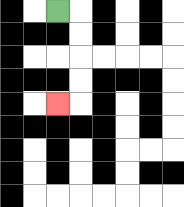{'start': '[2, 0]', 'end': '[2, 4]', 'path_directions': 'R,D,D,D,D,L', 'path_coordinates': '[[2, 0], [3, 0], [3, 1], [3, 2], [3, 3], [3, 4], [2, 4]]'}